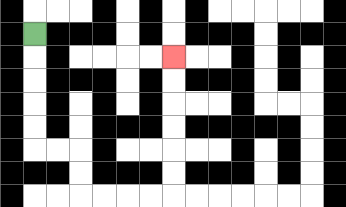{'start': '[1, 1]', 'end': '[7, 2]', 'path_directions': 'D,D,D,D,D,R,R,D,D,R,R,R,R,U,U,U,U,U,U', 'path_coordinates': '[[1, 1], [1, 2], [1, 3], [1, 4], [1, 5], [1, 6], [2, 6], [3, 6], [3, 7], [3, 8], [4, 8], [5, 8], [6, 8], [7, 8], [7, 7], [7, 6], [7, 5], [7, 4], [7, 3], [7, 2]]'}